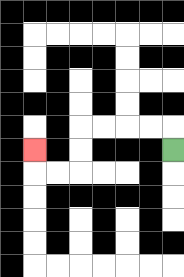{'start': '[7, 6]', 'end': '[1, 6]', 'path_directions': 'U,L,L,L,L,D,D,L,L,U', 'path_coordinates': '[[7, 6], [7, 5], [6, 5], [5, 5], [4, 5], [3, 5], [3, 6], [3, 7], [2, 7], [1, 7], [1, 6]]'}